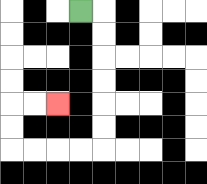{'start': '[3, 0]', 'end': '[2, 4]', 'path_directions': 'R,D,D,D,D,D,D,L,L,L,L,U,U,R,R', 'path_coordinates': '[[3, 0], [4, 0], [4, 1], [4, 2], [4, 3], [4, 4], [4, 5], [4, 6], [3, 6], [2, 6], [1, 6], [0, 6], [0, 5], [0, 4], [1, 4], [2, 4]]'}